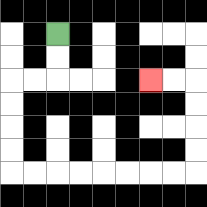{'start': '[2, 1]', 'end': '[6, 3]', 'path_directions': 'D,D,L,L,D,D,D,D,R,R,R,R,R,R,R,R,U,U,U,U,L,L', 'path_coordinates': '[[2, 1], [2, 2], [2, 3], [1, 3], [0, 3], [0, 4], [0, 5], [0, 6], [0, 7], [1, 7], [2, 7], [3, 7], [4, 7], [5, 7], [6, 7], [7, 7], [8, 7], [8, 6], [8, 5], [8, 4], [8, 3], [7, 3], [6, 3]]'}